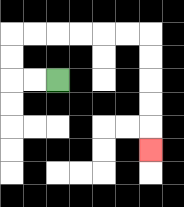{'start': '[2, 3]', 'end': '[6, 6]', 'path_directions': 'L,L,U,U,R,R,R,R,R,R,D,D,D,D,D', 'path_coordinates': '[[2, 3], [1, 3], [0, 3], [0, 2], [0, 1], [1, 1], [2, 1], [3, 1], [4, 1], [5, 1], [6, 1], [6, 2], [6, 3], [6, 4], [6, 5], [6, 6]]'}